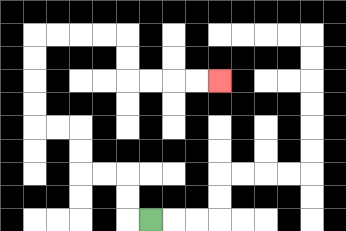{'start': '[6, 9]', 'end': '[9, 3]', 'path_directions': 'L,U,U,L,L,U,U,L,L,U,U,U,U,R,R,R,R,D,D,R,R,R,R', 'path_coordinates': '[[6, 9], [5, 9], [5, 8], [5, 7], [4, 7], [3, 7], [3, 6], [3, 5], [2, 5], [1, 5], [1, 4], [1, 3], [1, 2], [1, 1], [2, 1], [3, 1], [4, 1], [5, 1], [5, 2], [5, 3], [6, 3], [7, 3], [8, 3], [9, 3]]'}